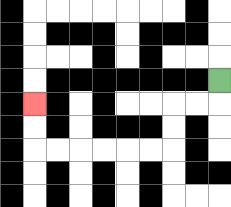{'start': '[9, 3]', 'end': '[1, 4]', 'path_directions': 'D,L,L,D,D,L,L,L,L,L,L,U,U', 'path_coordinates': '[[9, 3], [9, 4], [8, 4], [7, 4], [7, 5], [7, 6], [6, 6], [5, 6], [4, 6], [3, 6], [2, 6], [1, 6], [1, 5], [1, 4]]'}